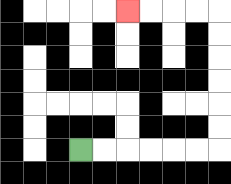{'start': '[3, 6]', 'end': '[5, 0]', 'path_directions': 'R,R,R,R,R,R,U,U,U,U,U,U,L,L,L,L', 'path_coordinates': '[[3, 6], [4, 6], [5, 6], [6, 6], [7, 6], [8, 6], [9, 6], [9, 5], [9, 4], [9, 3], [9, 2], [9, 1], [9, 0], [8, 0], [7, 0], [6, 0], [5, 0]]'}